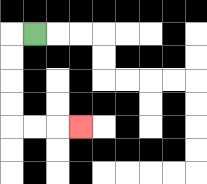{'start': '[1, 1]', 'end': '[3, 5]', 'path_directions': 'L,D,D,D,D,R,R,R', 'path_coordinates': '[[1, 1], [0, 1], [0, 2], [0, 3], [0, 4], [0, 5], [1, 5], [2, 5], [3, 5]]'}